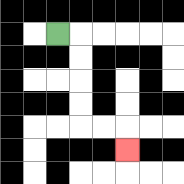{'start': '[2, 1]', 'end': '[5, 6]', 'path_directions': 'R,D,D,D,D,R,R,D', 'path_coordinates': '[[2, 1], [3, 1], [3, 2], [3, 3], [3, 4], [3, 5], [4, 5], [5, 5], [5, 6]]'}